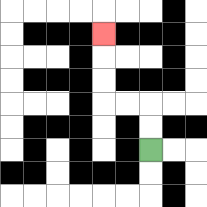{'start': '[6, 6]', 'end': '[4, 1]', 'path_directions': 'U,U,L,L,U,U,U', 'path_coordinates': '[[6, 6], [6, 5], [6, 4], [5, 4], [4, 4], [4, 3], [4, 2], [4, 1]]'}